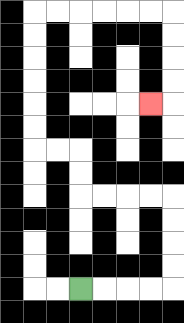{'start': '[3, 12]', 'end': '[6, 4]', 'path_directions': 'R,R,R,R,U,U,U,U,L,L,L,L,U,U,L,L,U,U,U,U,U,U,R,R,R,R,R,R,D,D,D,D,L', 'path_coordinates': '[[3, 12], [4, 12], [5, 12], [6, 12], [7, 12], [7, 11], [7, 10], [7, 9], [7, 8], [6, 8], [5, 8], [4, 8], [3, 8], [3, 7], [3, 6], [2, 6], [1, 6], [1, 5], [1, 4], [1, 3], [1, 2], [1, 1], [1, 0], [2, 0], [3, 0], [4, 0], [5, 0], [6, 0], [7, 0], [7, 1], [7, 2], [7, 3], [7, 4], [6, 4]]'}